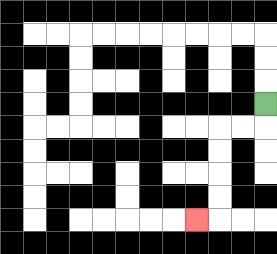{'start': '[11, 4]', 'end': '[8, 9]', 'path_directions': 'D,L,L,D,D,D,D,L', 'path_coordinates': '[[11, 4], [11, 5], [10, 5], [9, 5], [9, 6], [9, 7], [9, 8], [9, 9], [8, 9]]'}